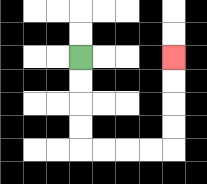{'start': '[3, 2]', 'end': '[7, 2]', 'path_directions': 'D,D,D,D,R,R,R,R,U,U,U,U', 'path_coordinates': '[[3, 2], [3, 3], [3, 4], [3, 5], [3, 6], [4, 6], [5, 6], [6, 6], [7, 6], [7, 5], [7, 4], [7, 3], [7, 2]]'}